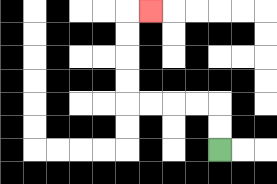{'start': '[9, 6]', 'end': '[6, 0]', 'path_directions': 'U,U,L,L,L,L,U,U,U,U,R', 'path_coordinates': '[[9, 6], [9, 5], [9, 4], [8, 4], [7, 4], [6, 4], [5, 4], [5, 3], [5, 2], [5, 1], [5, 0], [6, 0]]'}